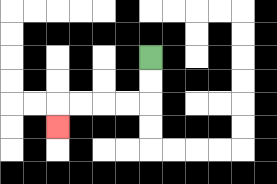{'start': '[6, 2]', 'end': '[2, 5]', 'path_directions': 'D,D,L,L,L,L,D', 'path_coordinates': '[[6, 2], [6, 3], [6, 4], [5, 4], [4, 4], [3, 4], [2, 4], [2, 5]]'}